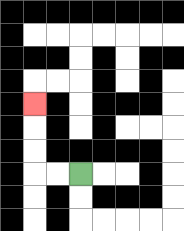{'start': '[3, 7]', 'end': '[1, 4]', 'path_directions': 'L,L,U,U,U', 'path_coordinates': '[[3, 7], [2, 7], [1, 7], [1, 6], [1, 5], [1, 4]]'}